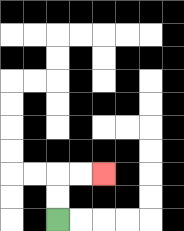{'start': '[2, 9]', 'end': '[4, 7]', 'path_directions': 'U,U,R,R', 'path_coordinates': '[[2, 9], [2, 8], [2, 7], [3, 7], [4, 7]]'}